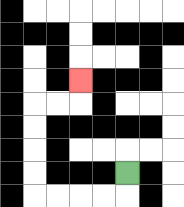{'start': '[5, 7]', 'end': '[3, 3]', 'path_directions': 'D,L,L,L,L,U,U,U,U,R,R,U', 'path_coordinates': '[[5, 7], [5, 8], [4, 8], [3, 8], [2, 8], [1, 8], [1, 7], [1, 6], [1, 5], [1, 4], [2, 4], [3, 4], [3, 3]]'}